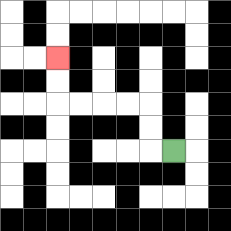{'start': '[7, 6]', 'end': '[2, 2]', 'path_directions': 'L,U,U,L,L,L,L,U,U', 'path_coordinates': '[[7, 6], [6, 6], [6, 5], [6, 4], [5, 4], [4, 4], [3, 4], [2, 4], [2, 3], [2, 2]]'}